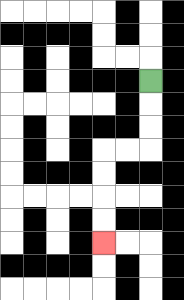{'start': '[6, 3]', 'end': '[4, 10]', 'path_directions': 'D,D,D,L,L,D,D,D,D', 'path_coordinates': '[[6, 3], [6, 4], [6, 5], [6, 6], [5, 6], [4, 6], [4, 7], [4, 8], [4, 9], [4, 10]]'}